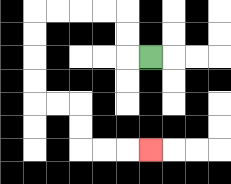{'start': '[6, 2]', 'end': '[6, 6]', 'path_directions': 'L,U,U,L,L,L,L,D,D,D,D,R,R,D,D,R,R,R', 'path_coordinates': '[[6, 2], [5, 2], [5, 1], [5, 0], [4, 0], [3, 0], [2, 0], [1, 0], [1, 1], [1, 2], [1, 3], [1, 4], [2, 4], [3, 4], [3, 5], [3, 6], [4, 6], [5, 6], [6, 6]]'}